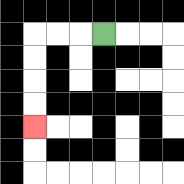{'start': '[4, 1]', 'end': '[1, 5]', 'path_directions': 'L,L,L,D,D,D,D', 'path_coordinates': '[[4, 1], [3, 1], [2, 1], [1, 1], [1, 2], [1, 3], [1, 4], [1, 5]]'}